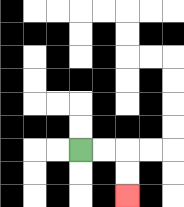{'start': '[3, 6]', 'end': '[5, 8]', 'path_directions': 'R,R,D,D', 'path_coordinates': '[[3, 6], [4, 6], [5, 6], [5, 7], [5, 8]]'}